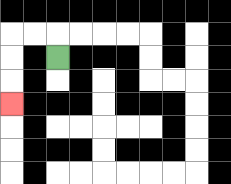{'start': '[2, 2]', 'end': '[0, 4]', 'path_directions': 'U,L,L,D,D,D', 'path_coordinates': '[[2, 2], [2, 1], [1, 1], [0, 1], [0, 2], [0, 3], [0, 4]]'}